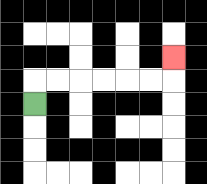{'start': '[1, 4]', 'end': '[7, 2]', 'path_directions': 'U,R,R,R,R,R,R,U', 'path_coordinates': '[[1, 4], [1, 3], [2, 3], [3, 3], [4, 3], [5, 3], [6, 3], [7, 3], [7, 2]]'}